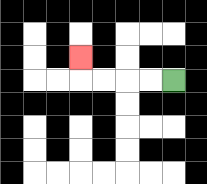{'start': '[7, 3]', 'end': '[3, 2]', 'path_directions': 'L,L,L,L,U', 'path_coordinates': '[[7, 3], [6, 3], [5, 3], [4, 3], [3, 3], [3, 2]]'}